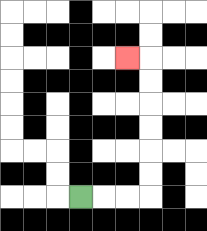{'start': '[3, 8]', 'end': '[5, 2]', 'path_directions': 'R,R,R,U,U,U,U,U,U,L', 'path_coordinates': '[[3, 8], [4, 8], [5, 8], [6, 8], [6, 7], [6, 6], [6, 5], [6, 4], [6, 3], [6, 2], [5, 2]]'}